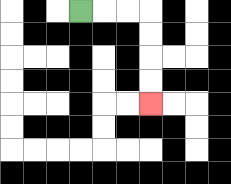{'start': '[3, 0]', 'end': '[6, 4]', 'path_directions': 'R,R,R,D,D,D,D', 'path_coordinates': '[[3, 0], [4, 0], [5, 0], [6, 0], [6, 1], [6, 2], [6, 3], [6, 4]]'}